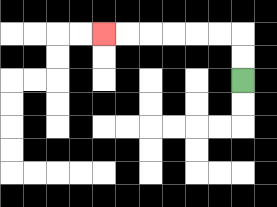{'start': '[10, 3]', 'end': '[4, 1]', 'path_directions': 'U,U,L,L,L,L,L,L', 'path_coordinates': '[[10, 3], [10, 2], [10, 1], [9, 1], [8, 1], [7, 1], [6, 1], [5, 1], [4, 1]]'}